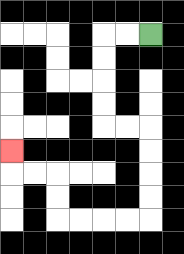{'start': '[6, 1]', 'end': '[0, 6]', 'path_directions': 'L,L,D,D,D,D,R,R,D,D,D,D,L,L,L,L,U,U,L,L,U', 'path_coordinates': '[[6, 1], [5, 1], [4, 1], [4, 2], [4, 3], [4, 4], [4, 5], [5, 5], [6, 5], [6, 6], [6, 7], [6, 8], [6, 9], [5, 9], [4, 9], [3, 9], [2, 9], [2, 8], [2, 7], [1, 7], [0, 7], [0, 6]]'}